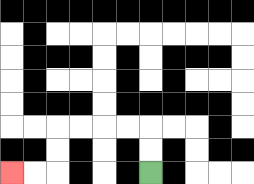{'start': '[6, 7]', 'end': '[0, 7]', 'path_directions': 'U,U,L,L,L,L,D,D,L,L', 'path_coordinates': '[[6, 7], [6, 6], [6, 5], [5, 5], [4, 5], [3, 5], [2, 5], [2, 6], [2, 7], [1, 7], [0, 7]]'}